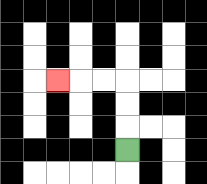{'start': '[5, 6]', 'end': '[2, 3]', 'path_directions': 'U,U,U,L,L,L', 'path_coordinates': '[[5, 6], [5, 5], [5, 4], [5, 3], [4, 3], [3, 3], [2, 3]]'}